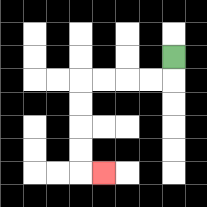{'start': '[7, 2]', 'end': '[4, 7]', 'path_directions': 'D,L,L,L,L,D,D,D,D,R', 'path_coordinates': '[[7, 2], [7, 3], [6, 3], [5, 3], [4, 3], [3, 3], [3, 4], [3, 5], [3, 6], [3, 7], [4, 7]]'}